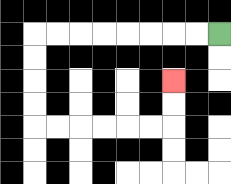{'start': '[9, 1]', 'end': '[7, 3]', 'path_directions': 'L,L,L,L,L,L,L,L,D,D,D,D,R,R,R,R,R,R,U,U', 'path_coordinates': '[[9, 1], [8, 1], [7, 1], [6, 1], [5, 1], [4, 1], [3, 1], [2, 1], [1, 1], [1, 2], [1, 3], [1, 4], [1, 5], [2, 5], [3, 5], [4, 5], [5, 5], [6, 5], [7, 5], [7, 4], [7, 3]]'}